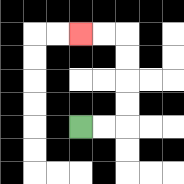{'start': '[3, 5]', 'end': '[3, 1]', 'path_directions': 'R,R,U,U,U,U,L,L', 'path_coordinates': '[[3, 5], [4, 5], [5, 5], [5, 4], [5, 3], [5, 2], [5, 1], [4, 1], [3, 1]]'}